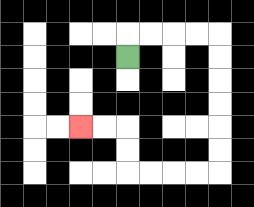{'start': '[5, 2]', 'end': '[3, 5]', 'path_directions': 'U,R,R,R,R,D,D,D,D,D,D,L,L,L,L,U,U,L,L', 'path_coordinates': '[[5, 2], [5, 1], [6, 1], [7, 1], [8, 1], [9, 1], [9, 2], [9, 3], [9, 4], [9, 5], [9, 6], [9, 7], [8, 7], [7, 7], [6, 7], [5, 7], [5, 6], [5, 5], [4, 5], [3, 5]]'}